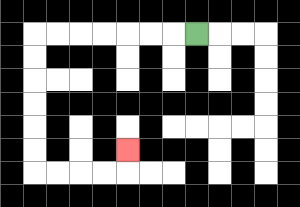{'start': '[8, 1]', 'end': '[5, 6]', 'path_directions': 'L,L,L,L,L,L,L,D,D,D,D,D,D,R,R,R,R,U', 'path_coordinates': '[[8, 1], [7, 1], [6, 1], [5, 1], [4, 1], [3, 1], [2, 1], [1, 1], [1, 2], [1, 3], [1, 4], [1, 5], [1, 6], [1, 7], [2, 7], [3, 7], [4, 7], [5, 7], [5, 6]]'}